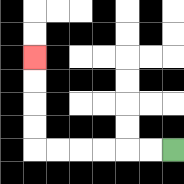{'start': '[7, 6]', 'end': '[1, 2]', 'path_directions': 'L,L,L,L,L,L,U,U,U,U', 'path_coordinates': '[[7, 6], [6, 6], [5, 6], [4, 6], [3, 6], [2, 6], [1, 6], [1, 5], [1, 4], [1, 3], [1, 2]]'}